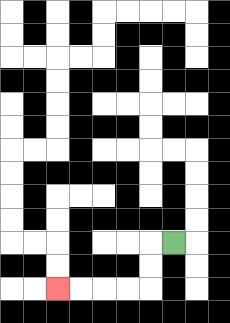{'start': '[7, 10]', 'end': '[2, 12]', 'path_directions': 'L,D,D,L,L,L,L', 'path_coordinates': '[[7, 10], [6, 10], [6, 11], [6, 12], [5, 12], [4, 12], [3, 12], [2, 12]]'}